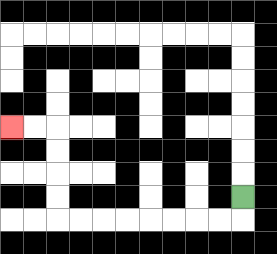{'start': '[10, 8]', 'end': '[0, 5]', 'path_directions': 'D,L,L,L,L,L,L,L,L,U,U,U,U,L,L', 'path_coordinates': '[[10, 8], [10, 9], [9, 9], [8, 9], [7, 9], [6, 9], [5, 9], [4, 9], [3, 9], [2, 9], [2, 8], [2, 7], [2, 6], [2, 5], [1, 5], [0, 5]]'}